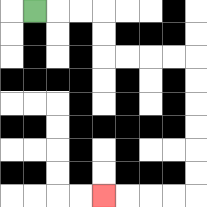{'start': '[1, 0]', 'end': '[4, 8]', 'path_directions': 'R,R,R,D,D,R,R,R,R,D,D,D,D,D,D,L,L,L,L', 'path_coordinates': '[[1, 0], [2, 0], [3, 0], [4, 0], [4, 1], [4, 2], [5, 2], [6, 2], [7, 2], [8, 2], [8, 3], [8, 4], [8, 5], [8, 6], [8, 7], [8, 8], [7, 8], [6, 8], [5, 8], [4, 8]]'}